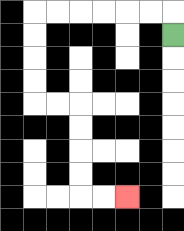{'start': '[7, 1]', 'end': '[5, 8]', 'path_directions': 'U,L,L,L,L,L,L,D,D,D,D,R,R,D,D,D,D,R,R', 'path_coordinates': '[[7, 1], [7, 0], [6, 0], [5, 0], [4, 0], [3, 0], [2, 0], [1, 0], [1, 1], [1, 2], [1, 3], [1, 4], [2, 4], [3, 4], [3, 5], [3, 6], [3, 7], [3, 8], [4, 8], [5, 8]]'}